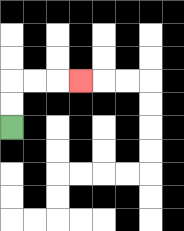{'start': '[0, 5]', 'end': '[3, 3]', 'path_directions': 'U,U,R,R,R', 'path_coordinates': '[[0, 5], [0, 4], [0, 3], [1, 3], [2, 3], [3, 3]]'}